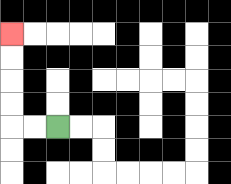{'start': '[2, 5]', 'end': '[0, 1]', 'path_directions': 'L,L,U,U,U,U', 'path_coordinates': '[[2, 5], [1, 5], [0, 5], [0, 4], [0, 3], [0, 2], [0, 1]]'}